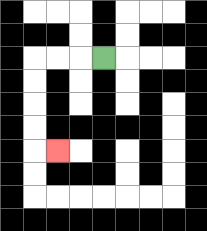{'start': '[4, 2]', 'end': '[2, 6]', 'path_directions': 'L,L,L,D,D,D,D,R', 'path_coordinates': '[[4, 2], [3, 2], [2, 2], [1, 2], [1, 3], [1, 4], [1, 5], [1, 6], [2, 6]]'}